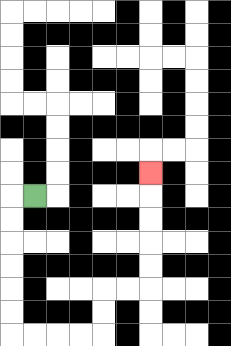{'start': '[1, 8]', 'end': '[6, 7]', 'path_directions': 'L,D,D,D,D,D,D,R,R,R,R,U,U,R,R,U,U,U,U,U', 'path_coordinates': '[[1, 8], [0, 8], [0, 9], [0, 10], [0, 11], [0, 12], [0, 13], [0, 14], [1, 14], [2, 14], [3, 14], [4, 14], [4, 13], [4, 12], [5, 12], [6, 12], [6, 11], [6, 10], [6, 9], [6, 8], [6, 7]]'}